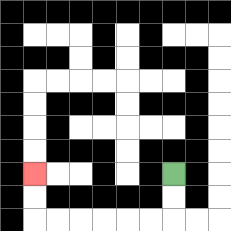{'start': '[7, 7]', 'end': '[1, 7]', 'path_directions': 'D,D,L,L,L,L,L,L,U,U', 'path_coordinates': '[[7, 7], [7, 8], [7, 9], [6, 9], [5, 9], [4, 9], [3, 9], [2, 9], [1, 9], [1, 8], [1, 7]]'}